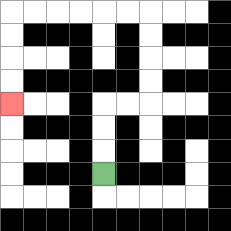{'start': '[4, 7]', 'end': '[0, 4]', 'path_directions': 'U,U,U,R,R,U,U,U,U,L,L,L,L,L,L,D,D,D,D', 'path_coordinates': '[[4, 7], [4, 6], [4, 5], [4, 4], [5, 4], [6, 4], [6, 3], [6, 2], [6, 1], [6, 0], [5, 0], [4, 0], [3, 0], [2, 0], [1, 0], [0, 0], [0, 1], [0, 2], [0, 3], [0, 4]]'}